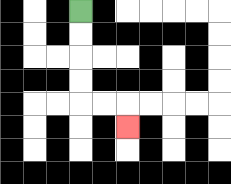{'start': '[3, 0]', 'end': '[5, 5]', 'path_directions': 'D,D,D,D,R,R,D', 'path_coordinates': '[[3, 0], [3, 1], [3, 2], [3, 3], [3, 4], [4, 4], [5, 4], [5, 5]]'}